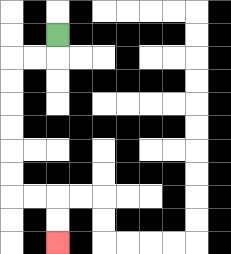{'start': '[2, 1]', 'end': '[2, 10]', 'path_directions': 'D,L,L,D,D,D,D,D,D,R,R,D,D', 'path_coordinates': '[[2, 1], [2, 2], [1, 2], [0, 2], [0, 3], [0, 4], [0, 5], [0, 6], [0, 7], [0, 8], [1, 8], [2, 8], [2, 9], [2, 10]]'}